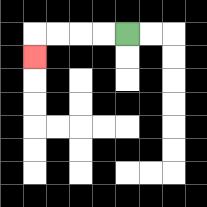{'start': '[5, 1]', 'end': '[1, 2]', 'path_directions': 'L,L,L,L,D', 'path_coordinates': '[[5, 1], [4, 1], [3, 1], [2, 1], [1, 1], [1, 2]]'}